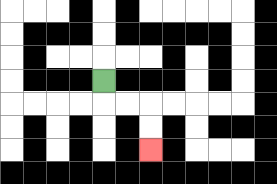{'start': '[4, 3]', 'end': '[6, 6]', 'path_directions': 'D,R,R,D,D', 'path_coordinates': '[[4, 3], [4, 4], [5, 4], [6, 4], [6, 5], [6, 6]]'}